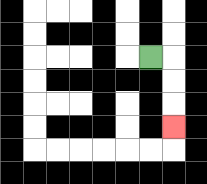{'start': '[6, 2]', 'end': '[7, 5]', 'path_directions': 'R,D,D,D', 'path_coordinates': '[[6, 2], [7, 2], [7, 3], [7, 4], [7, 5]]'}